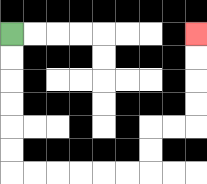{'start': '[0, 1]', 'end': '[8, 1]', 'path_directions': 'D,D,D,D,D,D,R,R,R,R,R,R,U,U,R,R,U,U,U,U', 'path_coordinates': '[[0, 1], [0, 2], [0, 3], [0, 4], [0, 5], [0, 6], [0, 7], [1, 7], [2, 7], [3, 7], [4, 7], [5, 7], [6, 7], [6, 6], [6, 5], [7, 5], [8, 5], [8, 4], [8, 3], [8, 2], [8, 1]]'}